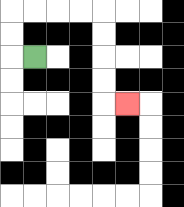{'start': '[1, 2]', 'end': '[5, 4]', 'path_directions': 'L,U,U,R,R,R,R,D,D,D,D,R', 'path_coordinates': '[[1, 2], [0, 2], [0, 1], [0, 0], [1, 0], [2, 0], [3, 0], [4, 0], [4, 1], [4, 2], [4, 3], [4, 4], [5, 4]]'}